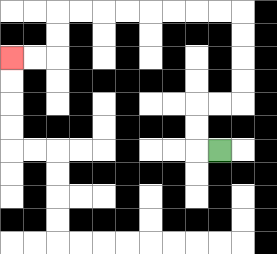{'start': '[9, 6]', 'end': '[0, 2]', 'path_directions': 'L,U,U,R,R,U,U,U,U,L,L,L,L,L,L,L,L,D,D,L,L', 'path_coordinates': '[[9, 6], [8, 6], [8, 5], [8, 4], [9, 4], [10, 4], [10, 3], [10, 2], [10, 1], [10, 0], [9, 0], [8, 0], [7, 0], [6, 0], [5, 0], [4, 0], [3, 0], [2, 0], [2, 1], [2, 2], [1, 2], [0, 2]]'}